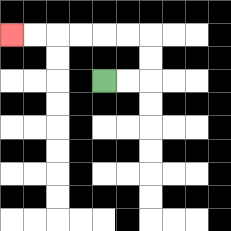{'start': '[4, 3]', 'end': '[0, 1]', 'path_directions': 'R,R,U,U,L,L,L,L,L,L', 'path_coordinates': '[[4, 3], [5, 3], [6, 3], [6, 2], [6, 1], [5, 1], [4, 1], [3, 1], [2, 1], [1, 1], [0, 1]]'}